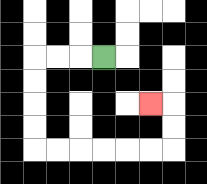{'start': '[4, 2]', 'end': '[6, 4]', 'path_directions': 'L,L,L,D,D,D,D,R,R,R,R,R,R,U,U,L', 'path_coordinates': '[[4, 2], [3, 2], [2, 2], [1, 2], [1, 3], [1, 4], [1, 5], [1, 6], [2, 6], [3, 6], [4, 6], [5, 6], [6, 6], [7, 6], [7, 5], [7, 4], [6, 4]]'}